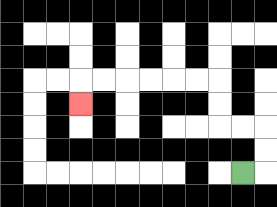{'start': '[10, 7]', 'end': '[3, 4]', 'path_directions': 'R,U,U,L,L,U,U,L,L,L,L,L,L,D', 'path_coordinates': '[[10, 7], [11, 7], [11, 6], [11, 5], [10, 5], [9, 5], [9, 4], [9, 3], [8, 3], [7, 3], [6, 3], [5, 3], [4, 3], [3, 3], [3, 4]]'}